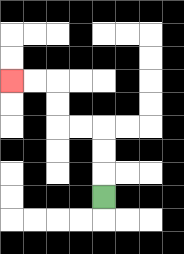{'start': '[4, 8]', 'end': '[0, 3]', 'path_directions': 'U,U,U,L,L,U,U,L,L', 'path_coordinates': '[[4, 8], [4, 7], [4, 6], [4, 5], [3, 5], [2, 5], [2, 4], [2, 3], [1, 3], [0, 3]]'}